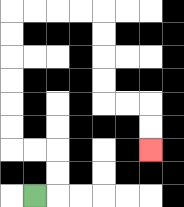{'start': '[1, 8]', 'end': '[6, 6]', 'path_directions': 'R,U,U,L,L,U,U,U,U,U,U,R,R,R,R,D,D,D,D,R,R,D,D', 'path_coordinates': '[[1, 8], [2, 8], [2, 7], [2, 6], [1, 6], [0, 6], [0, 5], [0, 4], [0, 3], [0, 2], [0, 1], [0, 0], [1, 0], [2, 0], [3, 0], [4, 0], [4, 1], [4, 2], [4, 3], [4, 4], [5, 4], [6, 4], [6, 5], [6, 6]]'}